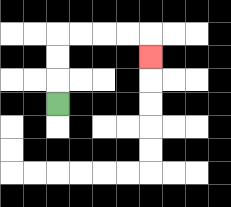{'start': '[2, 4]', 'end': '[6, 2]', 'path_directions': 'U,U,U,R,R,R,R,D', 'path_coordinates': '[[2, 4], [2, 3], [2, 2], [2, 1], [3, 1], [4, 1], [5, 1], [6, 1], [6, 2]]'}